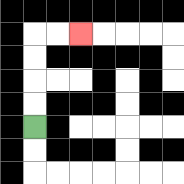{'start': '[1, 5]', 'end': '[3, 1]', 'path_directions': 'U,U,U,U,R,R', 'path_coordinates': '[[1, 5], [1, 4], [1, 3], [1, 2], [1, 1], [2, 1], [3, 1]]'}